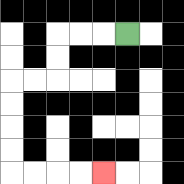{'start': '[5, 1]', 'end': '[4, 7]', 'path_directions': 'L,L,L,D,D,L,L,D,D,D,D,R,R,R,R', 'path_coordinates': '[[5, 1], [4, 1], [3, 1], [2, 1], [2, 2], [2, 3], [1, 3], [0, 3], [0, 4], [0, 5], [0, 6], [0, 7], [1, 7], [2, 7], [3, 7], [4, 7]]'}